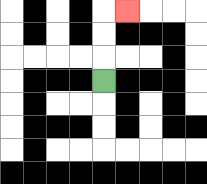{'start': '[4, 3]', 'end': '[5, 0]', 'path_directions': 'U,U,U,R', 'path_coordinates': '[[4, 3], [4, 2], [4, 1], [4, 0], [5, 0]]'}